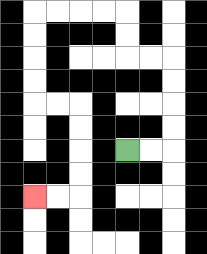{'start': '[5, 6]', 'end': '[1, 8]', 'path_directions': 'R,R,U,U,U,U,L,L,U,U,L,L,L,L,D,D,D,D,R,R,D,D,D,D,L,L', 'path_coordinates': '[[5, 6], [6, 6], [7, 6], [7, 5], [7, 4], [7, 3], [7, 2], [6, 2], [5, 2], [5, 1], [5, 0], [4, 0], [3, 0], [2, 0], [1, 0], [1, 1], [1, 2], [1, 3], [1, 4], [2, 4], [3, 4], [3, 5], [3, 6], [3, 7], [3, 8], [2, 8], [1, 8]]'}